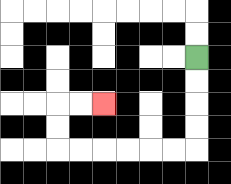{'start': '[8, 2]', 'end': '[4, 4]', 'path_directions': 'D,D,D,D,L,L,L,L,L,L,U,U,R,R', 'path_coordinates': '[[8, 2], [8, 3], [8, 4], [8, 5], [8, 6], [7, 6], [6, 6], [5, 6], [4, 6], [3, 6], [2, 6], [2, 5], [2, 4], [3, 4], [4, 4]]'}